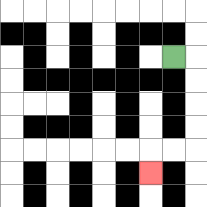{'start': '[7, 2]', 'end': '[6, 7]', 'path_directions': 'R,D,D,D,D,L,L,D', 'path_coordinates': '[[7, 2], [8, 2], [8, 3], [8, 4], [8, 5], [8, 6], [7, 6], [6, 6], [6, 7]]'}